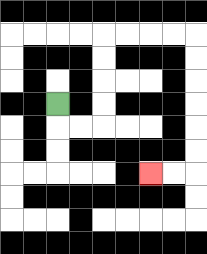{'start': '[2, 4]', 'end': '[6, 7]', 'path_directions': 'D,R,R,U,U,U,U,R,R,R,R,D,D,D,D,D,D,L,L', 'path_coordinates': '[[2, 4], [2, 5], [3, 5], [4, 5], [4, 4], [4, 3], [4, 2], [4, 1], [5, 1], [6, 1], [7, 1], [8, 1], [8, 2], [8, 3], [8, 4], [8, 5], [8, 6], [8, 7], [7, 7], [6, 7]]'}